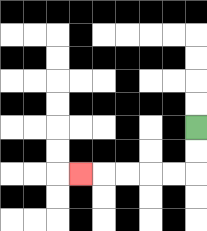{'start': '[8, 5]', 'end': '[3, 7]', 'path_directions': 'D,D,L,L,L,L,L', 'path_coordinates': '[[8, 5], [8, 6], [8, 7], [7, 7], [6, 7], [5, 7], [4, 7], [3, 7]]'}